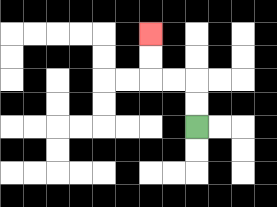{'start': '[8, 5]', 'end': '[6, 1]', 'path_directions': 'U,U,L,L,U,U', 'path_coordinates': '[[8, 5], [8, 4], [8, 3], [7, 3], [6, 3], [6, 2], [6, 1]]'}